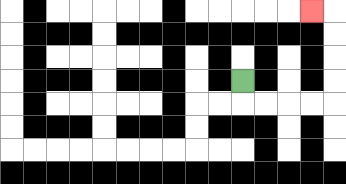{'start': '[10, 3]', 'end': '[13, 0]', 'path_directions': 'D,R,R,R,R,U,U,U,U,L', 'path_coordinates': '[[10, 3], [10, 4], [11, 4], [12, 4], [13, 4], [14, 4], [14, 3], [14, 2], [14, 1], [14, 0], [13, 0]]'}